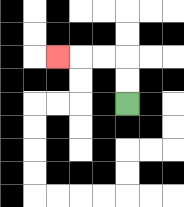{'start': '[5, 4]', 'end': '[2, 2]', 'path_directions': 'U,U,L,L,L', 'path_coordinates': '[[5, 4], [5, 3], [5, 2], [4, 2], [3, 2], [2, 2]]'}